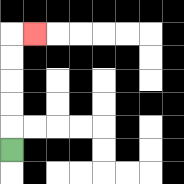{'start': '[0, 6]', 'end': '[1, 1]', 'path_directions': 'U,U,U,U,U,R', 'path_coordinates': '[[0, 6], [0, 5], [0, 4], [0, 3], [0, 2], [0, 1], [1, 1]]'}